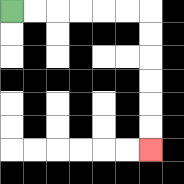{'start': '[0, 0]', 'end': '[6, 6]', 'path_directions': 'R,R,R,R,R,R,D,D,D,D,D,D', 'path_coordinates': '[[0, 0], [1, 0], [2, 0], [3, 0], [4, 0], [5, 0], [6, 0], [6, 1], [6, 2], [6, 3], [6, 4], [6, 5], [6, 6]]'}